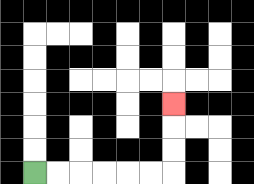{'start': '[1, 7]', 'end': '[7, 4]', 'path_directions': 'R,R,R,R,R,R,U,U,U', 'path_coordinates': '[[1, 7], [2, 7], [3, 7], [4, 7], [5, 7], [6, 7], [7, 7], [7, 6], [7, 5], [7, 4]]'}